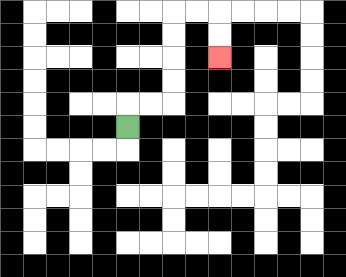{'start': '[5, 5]', 'end': '[9, 2]', 'path_directions': 'U,R,R,U,U,U,U,R,R,D,D', 'path_coordinates': '[[5, 5], [5, 4], [6, 4], [7, 4], [7, 3], [7, 2], [7, 1], [7, 0], [8, 0], [9, 0], [9, 1], [9, 2]]'}